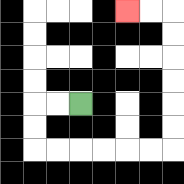{'start': '[3, 4]', 'end': '[5, 0]', 'path_directions': 'L,L,D,D,R,R,R,R,R,R,U,U,U,U,U,U,L,L', 'path_coordinates': '[[3, 4], [2, 4], [1, 4], [1, 5], [1, 6], [2, 6], [3, 6], [4, 6], [5, 6], [6, 6], [7, 6], [7, 5], [7, 4], [7, 3], [7, 2], [7, 1], [7, 0], [6, 0], [5, 0]]'}